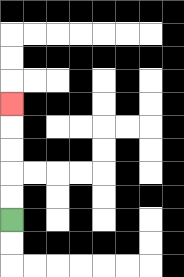{'start': '[0, 9]', 'end': '[0, 4]', 'path_directions': 'U,U,U,U,U', 'path_coordinates': '[[0, 9], [0, 8], [0, 7], [0, 6], [0, 5], [0, 4]]'}